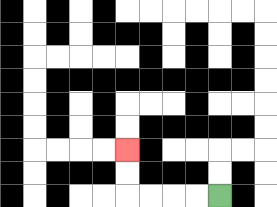{'start': '[9, 8]', 'end': '[5, 6]', 'path_directions': 'L,L,L,L,U,U', 'path_coordinates': '[[9, 8], [8, 8], [7, 8], [6, 8], [5, 8], [5, 7], [5, 6]]'}